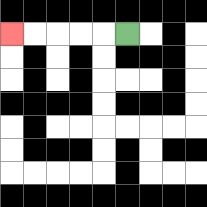{'start': '[5, 1]', 'end': '[0, 1]', 'path_directions': 'L,L,L,L,L', 'path_coordinates': '[[5, 1], [4, 1], [3, 1], [2, 1], [1, 1], [0, 1]]'}